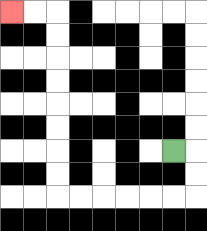{'start': '[7, 6]', 'end': '[0, 0]', 'path_directions': 'R,D,D,L,L,L,L,L,L,U,U,U,U,U,U,U,U,L,L', 'path_coordinates': '[[7, 6], [8, 6], [8, 7], [8, 8], [7, 8], [6, 8], [5, 8], [4, 8], [3, 8], [2, 8], [2, 7], [2, 6], [2, 5], [2, 4], [2, 3], [2, 2], [2, 1], [2, 0], [1, 0], [0, 0]]'}